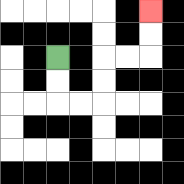{'start': '[2, 2]', 'end': '[6, 0]', 'path_directions': 'D,D,R,R,U,U,R,R,U,U', 'path_coordinates': '[[2, 2], [2, 3], [2, 4], [3, 4], [4, 4], [4, 3], [4, 2], [5, 2], [6, 2], [6, 1], [6, 0]]'}